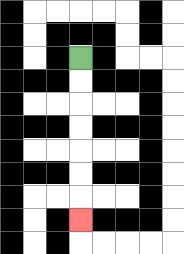{'start': '[3, 2]', 'end': '[3, 9]', 'path_directions': 'D,D,D,D,D,D,D', 'path_coordinates': '[[3, 2], [3, 3], [3, 4], [3, 5], [3, 6], [3, 7], [3, 8], [3, 9]]'}